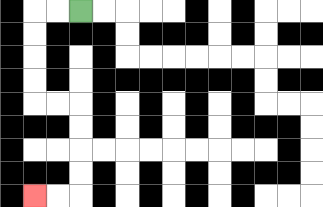{'start': '[3, 0]', 'end': '[1, 8]', 'path_directions': 'L,L,D,D,D,D,R,R,D,D,D,D,L,L', 'path_coordinates': '[[3, 0], [2, 0], [1, 0], [1, 1], [1, 2], [1, 3], [1, 4], [2, 4], [3, 4], [3, 5], [3, 6], [3, 7], [3, 8], [2, 8], [1, 8]]'}